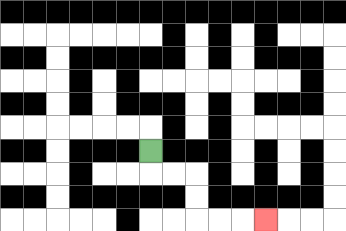{'start': '[6, 6]', 'end': '[11, 9]', 'path_directions': 'D,R,R,D,D,R,R,R', 'path_coordinates': '[[6, 6], [6, 7], [7, 7], [8, 7], [8, 8], [8, 9], [9, 9], [10, 9], [11, 9]]'}